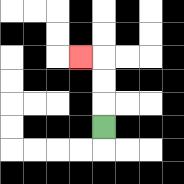{'start': '[4, 5]', 'end': '[3, 2]', 'path_directions': 'U,U,U,L', 'path_coordinates': '[[4, 5], [4, 4], [4, 3], [4, 2], [3, 2]]'}